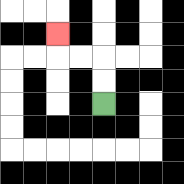{'start': '[4, 4]', 'end': '[2, 1]', 'path_directions': 'U,U,L,L,U', 'path_coordinates': '[[4, 4], [4, 3], [4, 2], [3, 2], [2, 2], [2, 1]]'}